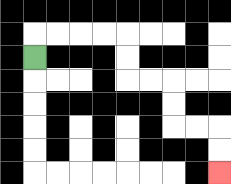{'start': '[1, 2]', 'end': '[9, 7]', 'path_directions': 'U,R,R,R,R,D,D,R,R,D,D,R,R,D,D', 'path_coordinates': '[[1, 2], [1, 1], [2, 1], [3, 1], [4, 1], [5, 1], [5, 2], [5, 3], [6, 3], [7, 3], [7, 4], [7, 5], [8, 5], [9, 5], [9, 6], [9, 7]]'}